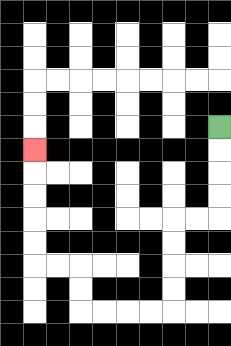{'start': '[9, 5]', 'end': '[1, 6]', 'path_directions': 'D,D,D,D,L,L,D,D,D,D,L,L,L,L,U,U,L,L,U,U,U,U,U', 'path_coordinates': '[[9, 5], [9, 6], [9, 7], [9, 8], [9, 9], [8, 9], [7, 9], [7, 10], [7, 11], [7, 12], [7, 13], [6, 13], [5, 13], [4, 13], [3, 13], [3, 12], [3, 11], [2, 11], [1, 11], [1, 10], [1, 9], [1, 8], [1, 7], [1, 6]]'}